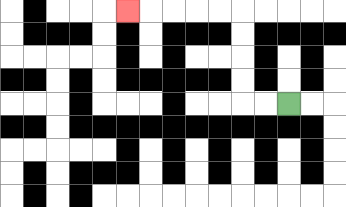{'start': '[12, 4]', 'end': '[5, 0]', 'path_directions': 'L,L,U,U,U,U,L,L,L,L,L', 'path_coordinates': '[[12, 4], [11, 4], [10, 4], [10, 3], [10, 2], [10, 1], [10, 0], [9, 0], [8, 0], [7, 0], [6, 0], [5, 0]]'}